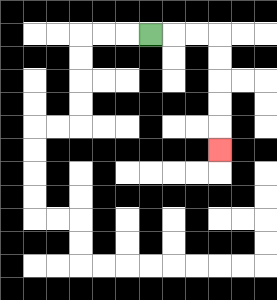{'start': '[6, 1]', 'end': '[9, 6]', 'path_directions': 'R,R,R,D,D,D,D,D', 'path_coordinates': '[[6, 1], [7, 1], [8, 1], [9, 1], [9, 2], [9, 3], [9, 4], [9, 5], [9, 6]]'}